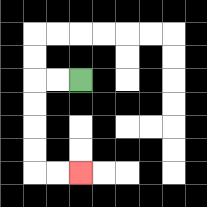{'start': '[3, 3]', 'end': '[3, 7]', 'path_directions': 'L,L,D,D,D,D,R,R', 'path_coordinates': '[[3, 3], [2, 3], [1, 3], [1, 4], [1, 5], [1, 6], [1, 7], [2, 7], [3, 7]]'}